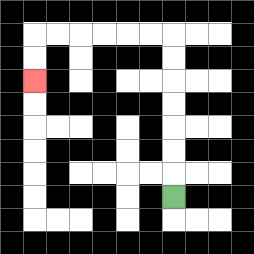{'start': '[7, 8]', 'end': '[1, 3]', 'path_directions': 'U,U,U,U,U,U,U,L,L,L,L,L,L,D,D', 'path_coordinates': '[[7, 8], [7, 7], [7, 6], [7, 5], [7, 4], [7, 3], [7, 2], [7, 1], [6, 1], [5, 1], [4, 1], [3, 1], [2, 1], [1, 1], [1, 2], [1, 3]]'}